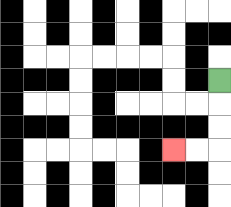{'start': '[9, 3]', 'end': '[7, 6]', 'path_directions': 'D,D,D,L,L', 'path_coordinates': '[[9, 3], [9, 4], [9, 5], [9, 6], [8, 6], [7, 6]]'}